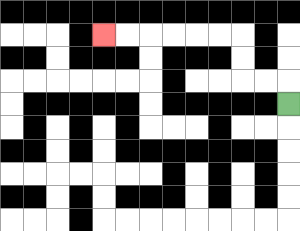{'start': '[12, 4]', 'end': '[4, 1]', 'path_directions': 'U,L,L,U,U,L,L,L,L,L,L', 'path_coordinates': '[[12, 4], [12, 3], [11, 3], [10, 3], [10, 2], [10, 1], [9, 1], [8, 1], [7, 1], [6, 1], [5, 1], [4, 1]]'}